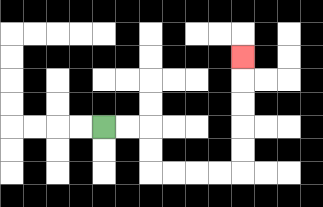{'start': '[4, 5]', 'end': '[10, 2]', 'path_directions': 'R,R,D,D,R,R,R,R,U,U,U,U,U', 'path_coordinates': '[[4, 5], [5, 5], [6, 5], [6, 6], [6, 7], [7, 7], [8, 7], [9, 7], [10, 7], [10, 6], [10, 5], [10, 4], [10, 3], [10, 2]]'}